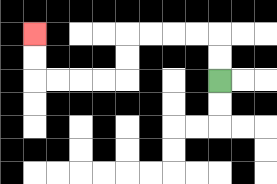{'start': '[9, 3]', 'end': '[1, 1]', 'path_directions': 'U,U,L,L,L,L,D,D,L,L,L,L,U,U', 'path_coordinates': '[[9, 3], [9, 2], [9, 1], [8, 1], [7, 1], [6, 1], [5, 1], [5, 2], [5, 3], [4, 3], [3, 3], [2, 3], [1, 3], [1, 2], [1, 1]]'}